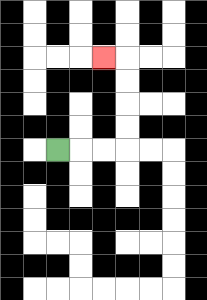{'start': '[2, 6]', 'end': '[4, 2]', 'path_directions': 'R,R,R,U,U,U,U,L', 'path_coordinates': '[[2, 6], [3, 6], [4, 6], [5, 6], [5, 5], [5, 4], [5, 3], [5, 2], [4, 2]]'}